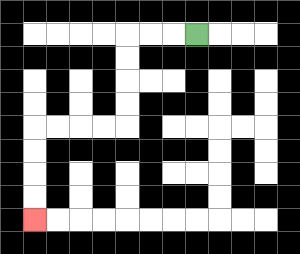{'start': '[8, 1]', 'end': '[1, 9]', 'path_directions': 'L,L,L,D,D,D,D,L,L,L,L,D,D,D,D', 'path_coordinates': '[[8, 1], [7, 1], [6, 1], [5, 1], [5, 2], [5, 3], [5, 4], [5, 5], [4, 5], [3, 5], [2, 5], [1, 5], [1, 6], [1, 7], [1, 8], [1, 9]]'}